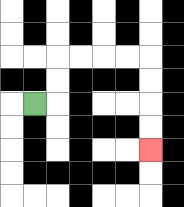{'start': '[1, 4]', 'end': '[6, 6]', 'path_directions': 'R,U,U,R,R,R,R,D,D,D,D', 'path_coordinates': '[[1, 4], [2, 4], [2, 3], [2, 2], [3, 2], [4, 2], [5, 2], [6, 2], [6, 3], [6, 4], [6, 5], [6, 6]]'}